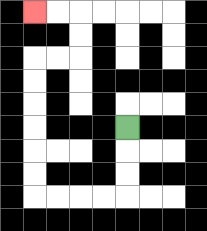{'start': '[5, 5]', 'end': '[1, 0]', 'path_directions': 'D,D,D,L,L,L,L,U,U,U,U,U,U,R,R,U,U,L,L', 'path_coordinates': '[[5, 5], [5, 6], [5, 7], [5, 8], [4, 8], [3, 8], [2, 8], [1, 8], [1, 7], [1, 6], [1, 5], [1, 4], [1, 3], [1, 2], [2, 2], [3, 2], [3, 1], [3, 0], [2, 0], [1, 0]]'}